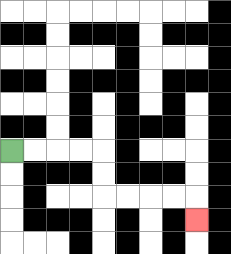{'start': '[0, 6]', 'end': '[8, 9]', 'path_directions': 'R,R,R,R,D,D,R,R,R,R,D', 'path_coordinates': '[[0, 6], [1, 6], [2, 6], [3, 6], [4, 6], [4, 7], [4, 8], [5, 8], [6, 8], [7, 8], [8, 8], [8, 9]]'}